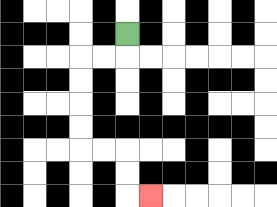{'start': '[5, 1]', 'end': '[6, 8]', 'path_directions': 'D,L,L,D,D,D,D,R,R,D,D,R', 'path_coordinates': '[[5, 1], [5, 2], [4, 2], [3, 2], [3, 3], [3, 4], [3, 5], [3, 6], [4, 6], [5, 6], [5, 7], [5, 8], [6, 8]]'}